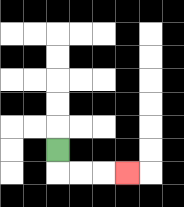{'start': '[2, 6]', 'end': '[5, 7]', 'path_directions': 'D,R,R,R', 'path_coordinates': '[[2, 6], [2, 7], [3, 7], [4, 7], [5, 7]]'}